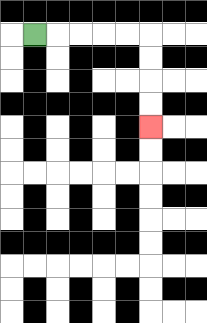{'start': '[1, 1]', 'end': '[6, 5]', 'path_directions': 'R,R,R,R,R,D,D,D,D', 'path_coordinates': '[[1, 1], [2, 1], [3, 1], [4, 1], [5, 1], [6, 1], [6, 2], [6, 3], [6, 4], [6, 5]]'}